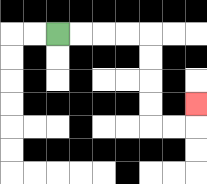{'start': '[2, 1]', 'end': '[8, 4]', 'path_directions': 'R,R,R,R,D,D,D,D,R,R,U', 'path_coordinates': '[[2, 1], [3, 1], [4, 1], [5, 1], [6, 1], [6, 2], [6, 3], [6, 4], [6, 5], [7, 5], [8, 5], [8, 4]]'}